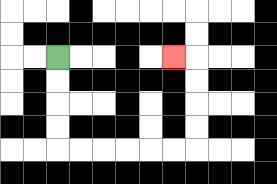{'start': '[2, 2]', 'end': '[7, 2]', 'path_directions': 'D,D,D,D,R,R,R,R,R,R,U,U,U,U,L', 'path_coordinates': '[[2, 2], [2, 3], [2, 4], [2, 5], [2, 6], [3, 6], [4, 6], [5, 6], [6, 6], [7, 6], [8, 6], [8, 5], [8, 4], [8, 3], [8, 2], [7, 2]]'}